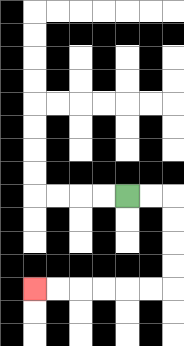{'start': '[5, 8]', 'end': '[1, 12]', 'path_directions': 'R,R,D,D,D,D,L,L,L,L,L,L', 'path_coordinates': '[[5, 8], [6, 8], [7, 8], [7, 9], [7, 10], [7, 11], [7, 12], [6, 12], [5, 12], [4, 12], [3, 12], [2, 12], [1, 12]]'}